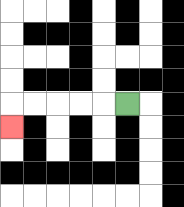{'start': '[5, 4]', 'end': '[0, 5]', 'path_directions': 'L,L,L,L,L,D', 'path_coordinates': '[[5, 4], [4, 4], [3, 4], [2, 4], [1, 4], [0, 4], [0, 5]]'}